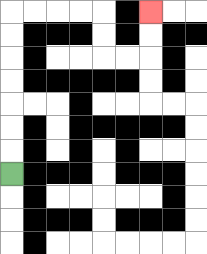{'start': '[0, 7]', 'end': '[6, 0]', 'path_directions': 'U,U,U,U,U,U,U,R,R,R,R,D,D,R,R,U,U', 'path_coordinates': '[[0, 7], [0, 6], [0, 5], [0, 4], [0, 3], [0, 2], [0, 1], [0, 0], [1, 0], [2, 0], [3, 0], [4, 0], [4, 1], [4, 2], [5, 2], [6, 2], [6, 1], [6, 0]]'}